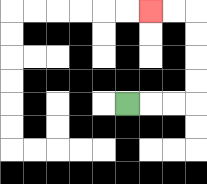{'start': '[5, 4]', 'end': '[6, 0]', 'path_directions': 'R,R,R,U,U,U,U,L,L', 'path_coordinates': '[[5, 4], [6, 4], [7, 4], [8, 4], [8, 3], [8, 2], [8, 1], [8, 0], [7, 0], [6, 0]]'}